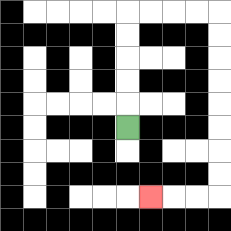{'start': '[5, 5]', 'end': '[6, 8]', 'path_directions': 'U,U,U,U,U,R,R,R,R,D,D,D,D,D,D,D,D,L,L,L', 'path_coordinates': '[[5, 5], [5, 4], [5, 3], [5, 2], [5, 1], [5, 0], [6, 0], [7, 0], [8, 0], [9, 0], [9, 1], [9, 2], [9, 3], [9, 4], [9, 5], [9, 6], [9, 7], [9, 8], [8, 8], [7, 8], [6, 8]]'}